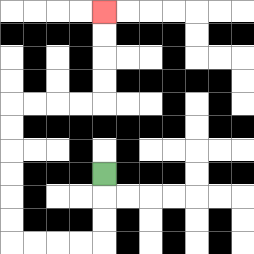{'start': '[4, 7]', 'end': '[4, 0]', 'path_directions': 'D,D,D,L,L,L,L,U,U,U,U,U,U,R,R,R,R,U,U,U,U', 'path_coordinates': '[[4, 7], [4, 8], [4, 9], [4, 10], [3, 10], [2, 10], [1, 10], [0, 10], [0, 9], [0, 8], [0, 7], [0, 6], [0, 5], [0, 4], [1, 4], [2, 4], [3, 4], [4, 4], [4, 3], [4, 2], [4, 1], [4, 0]]'}